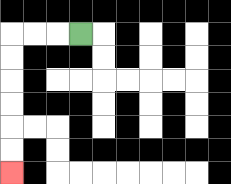{'start': '[3, 1]', 'end': '[0, 7]', 'path_directions': 'L,L,L,D,D,D,D,D,D', 'path_coordinates': '[[3, 1], [2, 1], [1, 1], [0, 1], [0, 2], [0, 3], [0, 4], [0, 5], [0, 6], [0, 7]]'}